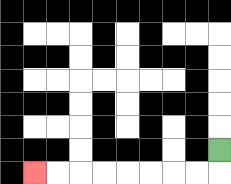{'start': '[9, 6]', 'end': '[1, 7]', 'path_directions': 'D,L,L,L,L,L,L,L,L', 'path_coordinates': '[[9, 6], [9, 7], [8, 7], [7, 7], [6, 7], [5, 7], [4, 7], [3, 7], [2, 7], [1, 7]]'}